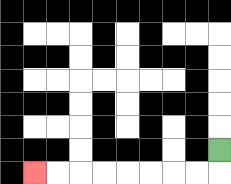{'start': '[9, 6]', 'end': '[1, 7]', 'path_directions': 'D,L,L,L,L,L,L,L,L', 'path_coordinates': '[[9, 6], [9, 7], [8, 7], [7, 7], [6, 7], [5, 7], [4, 7], [3, 7], [2, 7], [1, 7]]'}